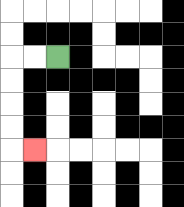{'start': '[2, 2]', 'end': '[1, 6]', 'path_directions': 'L,L,D,D,D,D,R', 'path_coordinates': '[[2, 2], [1, 2], [0, 2], [0, 3], [0, 4], [0, 5], [0, 6], [1, 6]]'}